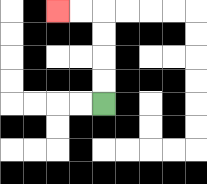{'start': '[4, 4]', 'end': '[2, 0]', 'path_directions': 'U,U,U,U,L,L', 'path_coordinates': '[[4, 4], [4, 3], [4, 2], [4, 1], [4, 0], [3, 0], [2, 0]]'}